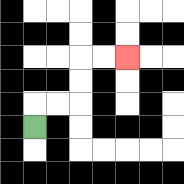{'start': '[1, 5]', 'end': '[5, 2]', 'path_directions': 'U,R,R,U,U,R,R', 'path_coordinates': '[[1, 5], [1, 4], [2, 4], [3, 4], [3, 3], [3, 2], [4, 2], [5, 2]]'}